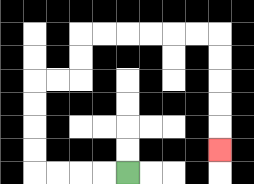{'start': '[5, 7]', 'end': '[9, 6]', 'path_directions': 'L,L,L,L,U,U,U,U,R,R,U,U,R,R,R,R,R,R,D,D,D,D,D', 'path_coordinates': '[[5, 7], [4, 7], [3, 7], [2, 7], [1, 7], [1, 6], [1, 5], [1, 4], [1, 3], [2, 3], [3, 3], [3, 2], [3, 1], [4, 1], [5, 1], [6, 1], [7, 1], [8, 1], [9, 1], [9, 2], [9, 3], [9, 4], [9, 5], [9, 6]]'}